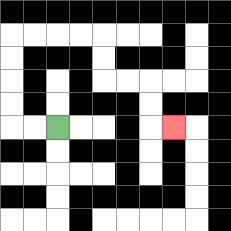{'start': '[2, 5]', 'end': '[7, 5]', 'path_directions': 'L,L,U,U,U,U,R,R,R,R,D,D,R,R,D,D,R', 'path_coordinates': '[[2, 5], [1, 5], [0, 5], [0, 4], [0, 3], [0, 2], [0, 1], [1, 1], [2, 1], [3, 1], [4, 1], [4, 2], [4, 3], [5, 3], [6, 3], [6, 4], [6, 5], [7, 5]]'}